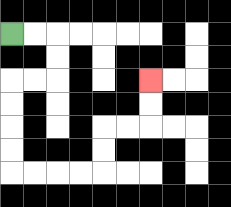{'start': '[0, 1]', 'end': '[6, 3]', 'path_directions': 'R,R,D,D,L,L,D,D,D,D,R,R,R,R,U,U,R,R,U,U', 'path_coordinates': '[[0, 1], [1, 1], [2, 1], [2, 2], [2, 3], [1, 3], [0, 3], [0, 4], [0, 5], [0, 6], [0, 7], [1, 7], [2, 7], [3, 7], [4, 7], [4, 6], [4, 5], [5, 5], [6, 5], [6, 4], [6, 3]]'}